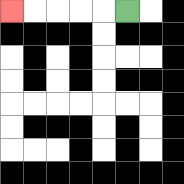{'start': '[5, 0]', 'end': '[0, 0]', 'path_directions': 'L,L,L,L,L', 'path_coordinates': '[[5, 0], [4, 0], [3, 0], [2, 0], [1, 0], [0, 0]]'}